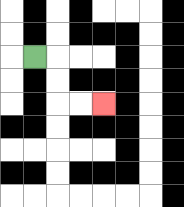{'start': '[1, 2]', 'end': '[4, 4]', 'path_directions': 'R,D,D,R,R', 'path_coordinates': '[[1, 2], [2, 2], [2, 3], [2, 4], [3, 4], [4, 4]]'}